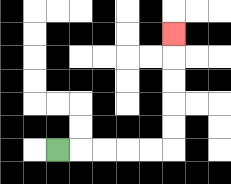{'start': '[2, 6]', 'end': '[7, 1]', 'path_directions': 'R,R,R,R,R,U,U,U,U,U', 'path_coordinates': '[[2, 6], [3, 6], [4, 6], [5, 6], [6, 6], [7, 6], [7, 5], [7, 4], [7, 3], [7, 2], [7, 1]]'}